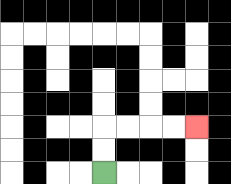{'start': '[4, 7]', 'end': '[8, 5]', 'path_directions': 'U,U,R,R,R,R', 'path_coordinates': '[[4, 7], [4, 6], [4, 5], [5, 5], [6, 5], [7, 5], [8, 5]]'}